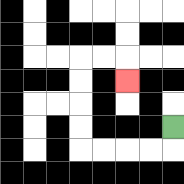{'start': '[7, 5]', 'end': '[5, 3]', 'path_directions': 'D,L,L,L,L,U,U,U,U,R,R,D', 'path_coordinates': '[[7, 5], [7, 6], [6, 6], [5, 6], [4, 6], [3, 6], [3, 5], [3, 4], [3, 3], [3, 2], [4, 2], [5, 2], [5, 3]]'}